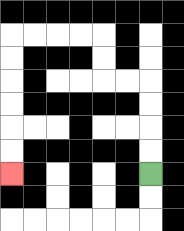{'start': '[6, 7]', 'end': '[0, 7]', 'path_directions': 'U,U,U,U,L,L,U,U,L,L,L,L,D,D,D,D,D,D', 'path_coordinates': '[[6, 7], [6, 6], [6, 5], [6, 4], [6, 3], [5, 3], [4, 3], [4, 2], [4, 1], [3, 1], [2, 1], [1, 1], [0, 1], [0, 2], [0, 3], [0, 4], [0, 5], [0, 6], [0, 7]]'}